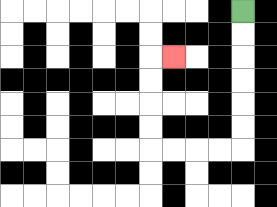{'start': '[10, 0]', 'end': '[7, 2]', 'path_directions': 'D,D,D,D,D,D,L,L,L,L,U,U,U,U,R', 'path_coordinates': '[[10, 0], [10, 1], [10, 2], [10, 3], [10, 4], [10, 5], [10, 6], [9, 6], [8, 6], [7, 6], [6, 6], [6, 5], [6, 4], [6, 3], [6, 2], [7, 2]]'}